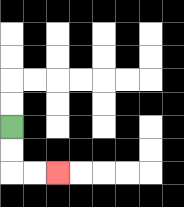{'start': '[0, 5]', 'end': '[2, 7]', 'path_directions': 'D,D,R,R', 'path_coordinates': '[[0, 5], [0, 6], [0, 7], [1, 7], [2, 7]]'}